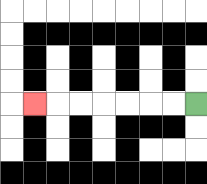{'start': '[8, 4]', 'end': '[1, 4]', 'path_directions': 'L,L,L,L,L,L,L', 'path_coordinates': '[[8, 4], [7, 4], [6, 4], [5, 4], [4, 4], [3, 4], [2, 4], [1, 4]]'}